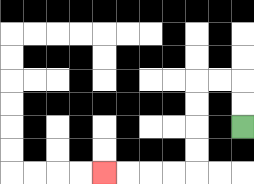{'start': '[10, 5]', 'end': '[4, 7]', 'path_directions': 'U,U,L,L,D,D,D,D,L,L,L,L', 'path_coordinates': '[[10, 5], [10, 4], [10, 3], [9, 3], [8, 3], [8, 4], [8, 5], [8, 6], [8, 7], [7, 7], [6, 7], [5, 7], [4, 7]]'}